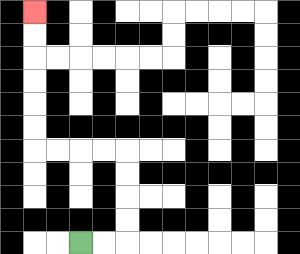{'start': '[3, 10]', 'end': '[1, 0]', 'path_directions': 'R,R,U,U,U,U,L,L,L,L,U,U,U,U,U,U', 'path_coordinates': '[[3, 10], [4, 10], [5, 10], [5, 9], [5, 8], [5, 7], [5, 6], [4, 6], [3, 6], [2, 6], [1, 6], [1, 5], [1, 4], [1, 3], [1, 2], [1, 1], [1, 0]]'}